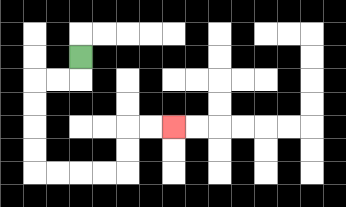{'start': '[3, 2]', 'end': '[7, 5]', 'path_directions': 'D,L,L,D,D,D,D,R,R,R,R,U,U,R,R', 'path_coordinates': '[[3, 2], [3, 3], [2, 3], [1, 3], [1, 4], [1, 5], [1, 6], [1, 7], [2, 7], [3, 7], [4, 7], [5, 7], [5, 6], [5, 5], [6, 5], [7, 5]]'}